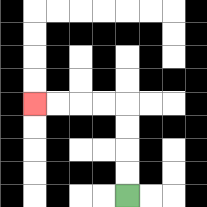{'start': '[5, 8]', 'end': '[1, 4]', 'path_directions': 'U,U,U,U,L,L,L,L', 'path_coordinates': '[[5, 8], [5, 7], [5, 6], [5, 5], [5, 4], [4, 4], [3, 4], [2, 4], [1, 4]]'}